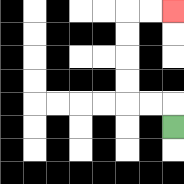{'start': '[7, 5]', 'end': '[7, 0]', 'path_directions': 'U,L,L,U,U,U,U,R,R', 'path_coordinates': '[[7, 5], [7, 4], [6, 4], [5, 4], [5, 3], [5, 2], [5, 1], [5, 0], [6, 0], [7, 0]]'}